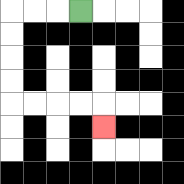{'start': '[3, 0]', 'end': '[4, 5]', 'path_directions': 'L,L,L,D,D,D,D,R,R,R,R,D', 'path_coordinates': '[[3, 0], [2, 0], [1, 0], [0, 0], [0, 1], [0, 2], [0, 3], [0, 4], [1, 4], [2, 4], [3, 4], [4, 4], [4, 5]]'}